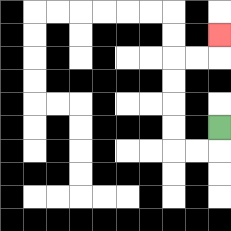{'start': '[9, 5]', 'end': '[9, 1]', 'path_directions': 'D,L,L,U,U,U,U,R,R,U', 'path_coordinates': '[[9, 5], [9, 6], [8, 6], [7, 6], [7, 5], [7, 4], [7, 3], [7, 2], [8, 2], [9, 2], [9, 1]]'}